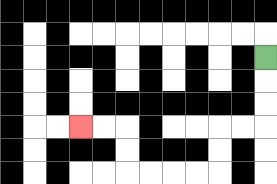{'start': '[11, 2]', 'end': '[3, 5]', 'path_directions': 'D,D,D,L,L,D,D,L,L,L,L,U,U,L,L', 'path_coordinates': '[[11, 2], [11, 3], [11, 4], [11, 5], [10, 5], [9, 5], [9, 6], [9, 7], [8, 7], [7, 7], [6, 7], [5, 7], [5, 6], [5, 5], [4, 5], [3, 5]]'}